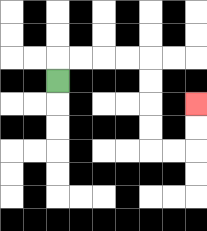{'start': '[2, 3]', 'end': '[8, 4]', 'path_directions': 'U,R,R,R,R,D,D,D,D,R,R,U,U', 'path_coordinates': '[[2, 3], [2, 2], [3, 2], [4, 2], [5, 2], [6, 2], [6, 3], [6, 4], [6, 5], [6, 6], [7, 6], [8, 6], [8, 5], [8, 4]]'}